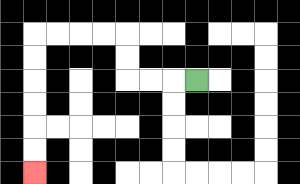{'start': '[8, 3]', 'end': '[1, 7]', 'path_directions': 'L,L,L,U,U,L,L,L,L,D,D,D,D,D,D', 'path_coordinates': '[[8, 3], [7, 3], [6, 3], [5, 3], [5, 2], [5, 1], [4, 1], [3, 1], [2, 1], [1, 1], [1, 2], [1, 3], [1, 4], [1, 5], [1, 6], [1, 7]]'}